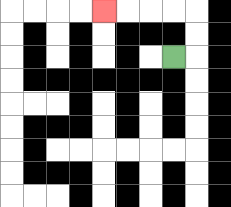{'start': '[7, 2]', 'end': '[4, 0]', 'path_directions': 'R,U,U,L,L,L,L', 'path_coordinates': '[[7, 2], [8, 2], [8, 1], [8, 0], [7, 0], [6, 0], [5, 0], [4, 0]]'}